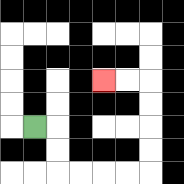{'start': '[1, 5]', 'end': '[4, 3]', 'path_directions': 'R,D,D,R,R,R,R,U,U,U,U,L,L', 'path_coordinates': '[[1, 5], [2, 5], [2, 6], [2, 7], [3, 7], [4, 7], [5, 7], [6, 7], [6, 6], [6, 5], [6, 4], [6, 3], [5, 3], [4, 3]]'}